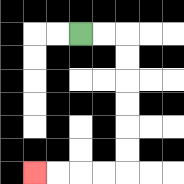{'start': '[3, 1]', 'end': '[1, 7]', 'path_directions': 'R,R,D,D,D,D,D,D,L,L,L,L', 'path_coordinates': '[[3, 1], [4, 1], [5, 1], [5, 2], [5, 3], [5, 4], [5, 5], [5, 6], [5, 7], [4, 7], [3, 7], [2, 7], [1, 7]]'}